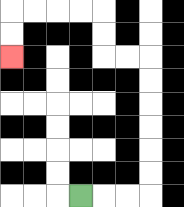{'start': '[3, 8]', 'end': '[0, 2]', 'path_directions': 'R,R,R,U,U,U,U,U,U,L,L,U,U,L,L,L,L,D,D', 'path_coordinates': '[[3, 8], [4, 8], [5, 8], [6, 8], [6, 7], [6, 6], [6, 5], [6, 4], [6, 3], [6, 2], [5, 2], [4, 2], [4, 1], [4, 0], [3, 0], [2, 0], [1, 0], [0, 0], [0, 1], [0, 2]]'}